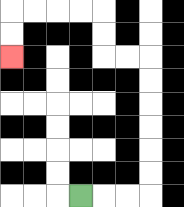{'start': '[3, 8]', 'end': '[0, 2]', 'path_directions': 'R,R,R,U,U,U,U,U,U,L,L,U,U,L,L,L,L,D,D', 'path_coordinates': '[[3, 8], [4, 8], [5, 8], [6, 8], [6, 7], [6, 6], [6, 5], [6, 4], [6, 3], [6, 2], [5, 2], [4, 2], [4, 1], [4, 0], [3, 0], [2, 0], [1, 0], [0, 0], [0, 1], [0, 2]]'}